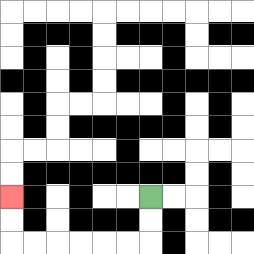{'start': '[6, 8]', 'end': '[0, 8]', 'path_directions': 'D,D,L,L,L,L,L,L,U,U', 'path_coordinates': '[[6, 8], [6, 9], [6, 10], [5, 10], [4, 10], [3, 10], [2, 10], [1, 10], [0, 10], [0, 9], [0, 8]]'}